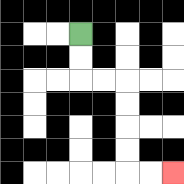{'start': '[3, 1]', 'end': '[7, 7]', 'path_directions': 'D,D,R,R,D,D,D,D,R,R', 'path_coordinates': '[[3, 1], [3, 2], [3, 3], [4, 3], [5, 3], [5, 4], [5, 5], [5, 6], [5, 7], [6, 7], [7, 7]]'}